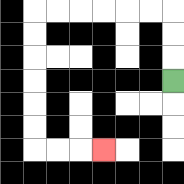{'start': '[7, 3]', 'end': '[4, 6]', 'path_directions': 'U,U,U,L,L,L,L,L,L,D,D,D,D,D,D,R,R,R', 'path_coordinates': '[[7, 3], [7, 2], [7, 1], [7, 0], [6, 0], [5, 0], [4, 0], [3, 0], [2, 0], [1, 0], [1, 1], [1, 2], [1, 3], [1, 4], [1, 5], [1, 6], [2, 6], [3, 6], [4, 6]]'}